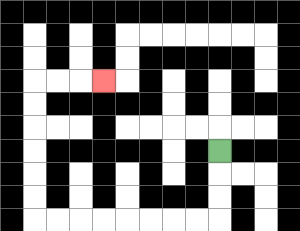{'start': '[9, 6]', 'end': '[4, 3]', 'path_directions': 'D,D,D,L,L,L,L,L,L,L,L,U,U,U,U,U,U,R,R,R', 'path_coordinates': '[[9, 6], [9, 7], [9, 8], [9, 9], [8, 9], [7, 9], [6, 9], [5, 9], [4, 9], [3, 9], [2, 9], [1, 9], [1, 8], [1, 7], [1, 6], [1, 5], [1, 4], [1, 3], [2, 3], [3, 3], [4, 3]]'}